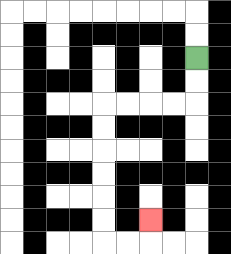{'start': '[8, 2]', 'end': '[6, 9]', 'path_directions': 'D,D,L,L,L,L,D,D,D,D,D,D,R,R,U', 'path_coordinates': '[[8, 2], [8, 3], [8, 4], [7, 4], [6, 4], [5, 4], [4, 4], [4, 5], [4, 6], [4, 7], [4, 8], [4, 9], [4, 10], [5, 10], [6, 10], [6, 9]]'}